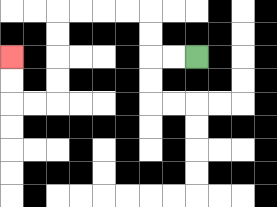{'start': '[8, 2]', 'end': '[0, 2]', 'path_directions': 'L,L,U,U,L,L,L,L,D,D,D,D,L,L,U,U', 'path_coordinates': '[[8, 2], [7, 2], [6, 2], [6, 1], [6, 0], [5, 0], [4, 0], [3, 0], [2, 0], [2, 1], [2, 2], [2, 3], [2, 4], [1, 4], [0, 4], [0, 3], [0, 2]]'}